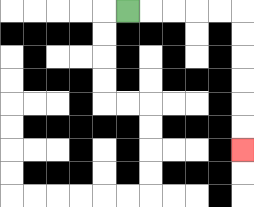{'start': '[5, 0]', 'end': '[10, 6]', 'path_directions': 'R,R,R,R,R,D,D,D,D,D,D', 'path_coordinates': '[[5, 0], [6, 0], [7, 0], [8, 0], [9, 0], [10, 0], [10, 1], [10, 2], [10, 3], [10, 4], [10, 5], [10, 6]]'}